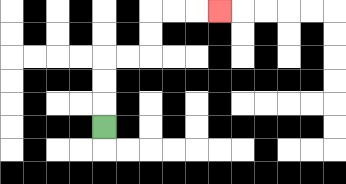{'start': '[4, 5]', 'end': '[9, 0]', 'path_directions': 'U,U,U,R,R,U,U,R,R,R', 'path_coordinates': '[[4, 5], [4, 4], [4, 3], [4, 2], [5, 2], [6, 2], [6, 1], [6, 0], [7, 0], [8, 0], [9, 0]]'}